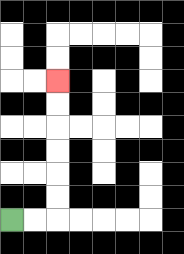{'start': '[0, 9]', 'end': '[2, 3]', 'path_directions': 'R,R,U,U,U,U,U,U', 'path_coordinates': '[[0, 9], [1, 9], [2, 9], [2, 8], [2, 7], [2, 6], [2, 5], [2, 4], [2, 3]]'}